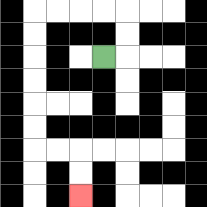{'start': '[4, 2]', 'end': '[3, 8]', 'path_directions': 'R,U,U,L,L,L,L,D,D,D,D,D,D,R,R,D,D', 'path_coordinates': '[[4, 2], [5, 2], [5, 1], [5, 0], [4, 0], [3, 0], [2, 0], [1, 0], [1, 1], [1, 2], [1, 3], [1, 4], [1, 5], [1, 6], [2, 6], [3, 6], [3, 7], [3, 8]]'}